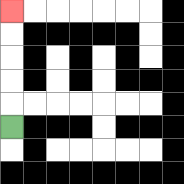{'start': '[0, 5]', 'end': '[0, 0]', 'path_directions': 'U,U,U,U,U', 'path_coordinates': '[[0, 5], [0, 4], [0, 3], [0, 2], [0, 1], [0, 0]]'}